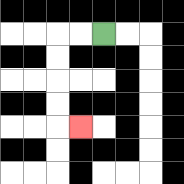{'start': '[4, 1]', 'end': '[3, 5]', 'path_directions': 'L,L,D,D,D,D,R', 'path_coordinates': '[[4, 1], [3, 1], [2, 1], [2, 2], [2, 3], [2, 4], [2, 5], [3, 5]]'}